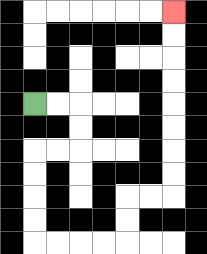{'start': '[1, 4]', 'end': '[7, 0]', 'path_directions': 'R,R,D,D,L,L,D,D,D,D,R,R,R,R,U,U,R,R,U,U,U,U,U,U,U,U', 'path_coordinates': '[[1, 4], [2, 4], [3, 4], [3, 5], [3, 6], [2, 6], [1, 6], [1, 7], [1, 8], [1, 9], [1, 10], [2, 10], [3, 10], [4, 10], [5, 10], [5, 9], [5, 8], [6, 8], [7, 8], [7, 7], [7, 6], [7, 5], [7, 4], [7, 3], [7, 2], [7, 1], [7, 0]]'}